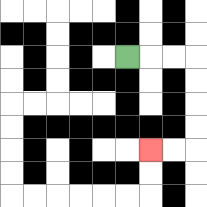{'start': '[5, 2]', 'end': '[6, 6]', 'path_directions': 'R,R,R,D,D,D,D,L,L', 'path_coordinates': '[[5, 2], [6, 2], [7, 2], [8, 2], [8, 3], [8, 4], [8, 5], [8, 6], [7, 6], [6, 6]]'}